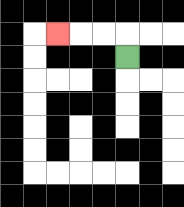{'start': '[5, 2]', 'end': '[2, 1]', 'path_directions': 'U,L,L,L', 'path_coordinates': '[[5, 2], [5, 1], [4, 1], [3, 1], [2, 1]]'}